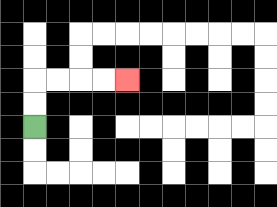{'start': '[1, 5]', 'end': '[5, 3]', 'path_directions': 'U,U,R,R,R,R', 'path_coordinates': '[[1, 5], [1, 4], [1, 3], [2, 3], [3, 3], [4, 3], [5, 3]]'}